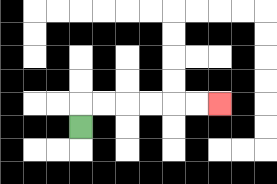{'start': '[3, 5]', 'end': '[9, 4]', 'path_directions': 'U,R,R,R,R,R,R', 'path_coordinates': '[[3, 5], [3, 4], [4, 4], [5, 4], [6, 4], [7, 4], [8, 4], [9, 4]]'}